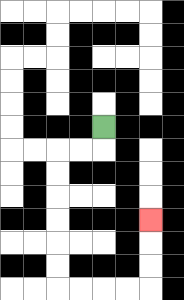{'start': '[4, 5]', 'end': '[6, 9]', 'path_directions': 'D,L,L,D,D,D,D,D,D,R,R,R,R,U,U,U', 'path_coordinates': '[[4, 5], [4, 6], [3, 6], [2, 6], [2, 7], [2, 8], [2, 9], [2, 10], [2, 11], [2, 12], [3, 12], [4, 12], [5, 12], [6, 12], [6, 11], [6, 10], [6, 9]]'}